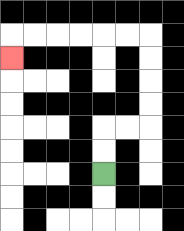{'start': '[4, 7]', 'end': '[0, 2]', 'path_directions': 'U,U,R,R,U,U,U,U,L,L,L,L,L,L,D', 'path_coordinates': '[[4, 7], [4, 6], [4, 5], [5, 5], [6, 5], [6, 4], [6, 3], [6, 2], [6, 1], [5, 1], [4, 1], [3, 1], [2, 1], [1, 1], [0, 1], [0, 2]]'}